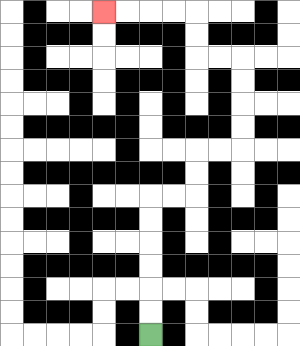{'start': '[6, 14]', 'end': '[4, 0]', 'path_directions': 'U,U,U,U,U,U,R,R,U,U,R,R,U,U,U,U,L,L,U,U,L,L,L,L', 'path_coordinates': '[[6, 14], [6, 13], [6, 12], [6, 11], [6, 10], [6, 9], [6, 8], [7, 8], [8, 8], [8, 7], [8, 6], [9, 6], [10, 6], [10, 5], [10, 4], [10, 3], [10, 2], [9, 2], [8, 2], [8, 1], [8, 0], [7, 0], [6, 0], [5, 0], [4, 0]]'}